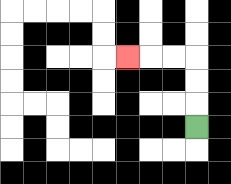{'start': '[8, 5]', 'end': '[5, 2]', 'path_directions': 'U,U,U,L,L,L', 'path_coordinates': '[[8, 5], [8, 4], [8, 3], [8, 2], [7, 2], [6, 2], [5, 2]]'}